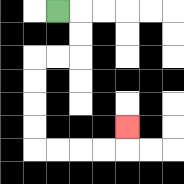{'start': '[2, 0]', 'end': '[5, 5]', 'path_directions': 'R,D,D,L,L,D,D,D,D,R,R,R,R,U', 'path_coordinates': '[[2, 0], [3, 0], [3, 1], [3, 2], [2, 2], [1, 2], [1, 3], [1, 4], [1, 5], [1, 6], [2, 6], [3, 6], [4, 6], [5, 6], [5, 5]]'}